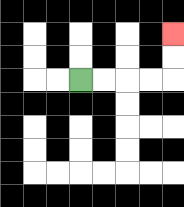{'start': '[3, 3]', 'end': '[7, 1]', 'path_directions': 'R,R,R,R,U,U', 'path_coordinates': '[[3, 3], [4, 3], [5, 3], [6, 3], [7, 3], [7, 2], [7, 1]]'}